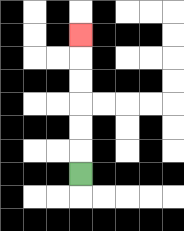{'start': '[3, 7]', 'end': '[3, 1]', 'path_directions': 'U,U,U,U,U,U', 'path_coordinates': '[[3, 7], [3, 6], [3, 5], [3, 4], [3, 3], [3, 2], [3, 1]]'}